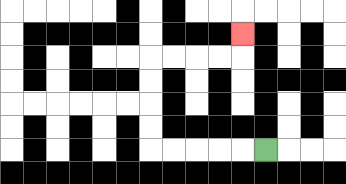{'start': '[11, 6]', 'end': '[10, 1]', 'path_directions': 'L,L,L,L,L,U,U,U,U,R,R,R,R,U', 'path_coordinates': '[[11, 6], [10, 6], [9, 6], [8, 6], [7, 6], [6, 6], [6, 5], [6, 4], [6, 3], [6, 2], [7, 2], [8, 2], [9, 2], [10, 2], [10, 1]]'}